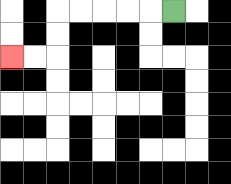{'start': '[7, 0]', 'end': '[0, 2]', 'path_directions': 'L,L,L,L,L,D,D,L,L', 'path_coordinates': '[[7, 0], [6, 0], [5, 0], [4, 0], [3, 0], [2, 0], [2, 1], [2, 2], [1, 2], [0, 2]]'}